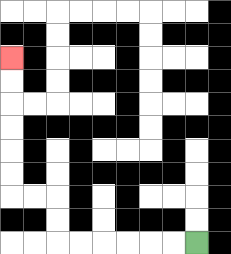{'start': '[8, 10]', 'end': '[0, 2]', 'path_directions': 'L,L,L,L,L,L,U,U,L,L,U,U,U,U,U,U', 'path_coordinates': '[[8, 10], [7, 10], [6, 10], [5, 10], [4, 10], [3, 10], [2, 10], [2, 9], [2, 8], [1, 8], [0, 8], [0, 7], [0, 6], [0, 5], [0, 4], [0, 3], [0, 2]]'}